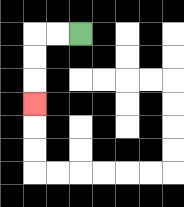{'start': '[3, 1]', 'end': '[1, 4]', 'path_directions': 'L,L,D,D,D', 'path_coordinates': '[[3, 1], [2, 1], [1, 1], [1, 2], [1, 3], [1, 4]]'}